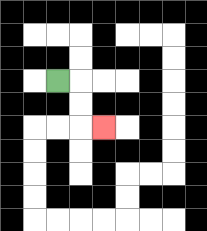{'start': '[2, 3]', 'end': '[4, 5]', 'path_directions': 'R,D,D,R', 'path_coordinates': '[[2, 3], [3, 3], [3, 4], [3, 5], [4, 5]]'}